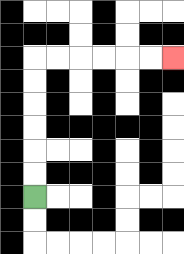{'start': '[1, 8]', 'end': '[7, 2]', 'path_directions': 'U,U,U,U,U,U,R,R,R,R,R,R', 'path_coordinates': '[[1, 8], [1, 7], [1, 6], [1, 5], [1, 4], [1, 3], [1, 2], [2, 2], [3, 2], [4, 2], [5, 2], [6, 2], [7, 2]]'}